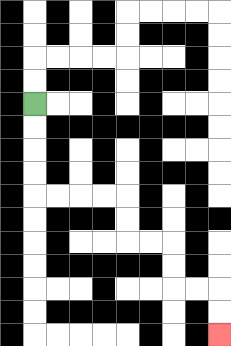{'start': '[1, 4]', 'end': '[9, 14]', 'path_directions': 'D,D,D,D,R,R,R,R,D,D,R,R,D,D,R,R,D,D', 'path_coordinates': '[[1, 4], [1, 5], [1, 6], [1, 7], [1, 8], [2, 8], [3, 8], [4, 8], [5, 8], [5, 9], [5, 10], [6, 10], [7, 10], [7, 11], [7, 12], [8, 12], [9, 12], [9, 13], [9, 14]]'}